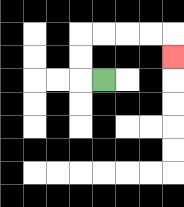{'start': '[4, 3]', 'end': '[7, 2]', 'path_directions': 'L,U,U,R,R,R,R,D', 'path_coordinates': '[[4, 3], [3, 3], [3, 2], [3, 1], [4, 1], [5, 1], [6, 1], [7, 1], [7, 2]]'}